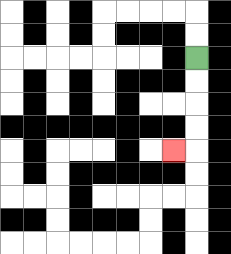{'start': '[8, 2]', 'end': '[7, 6]', 'path_directions': 'D,D,D,D,L', 'path_coordinates': '[[8, 2], [8, 3], [8, 4], [8, 5], [8, 6], [7, 6]]'}